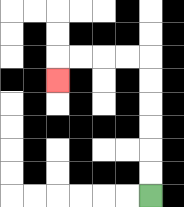{'start': '[6, 8]', 'end': '[2, 3]', 'path_directions': 'U,U,U,U,U,U,L,L,L,L,D', 'path_coordinates': '[[6, 8], [6, 7], [6, 6], [6, 5], [6, 4], [6, 3], [6, 2], [5, 2], [4, 2], [3, 2], [2, 2], [2, 3]]'}